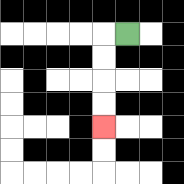{'start': '[5, 1]', 'end': '[4, 5]', 'path_directions': 'L,D,D,D,D', 'path_coordinates': '[[5, 1], [4, 1], [4, 2], [4, 3], [4, 4], [4, 5]]'}